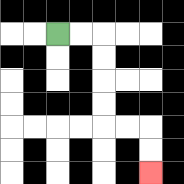{'start': '[2, 1]', 'end': '[6, 7]', 'path_directions': 'R,R,D,D,D,D,R,R,D,D', 'path_coordinates': '[[2, 1], [3, 1], [4, 1], [4, 2], [4, 3], [4, 4], [4, 5], [5, 5], [6, 5], [6, 6], [6, 7]]'}